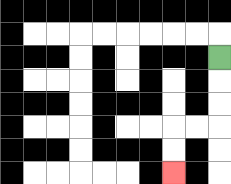{'start': '[9, 2]', 'end': '[7, 7]', 'path_directions': 'D,D,D,L,L,D,D', 'path_coordinates': '[[9, 2], [9, 3], [9, 4], [9, 5], [8, 5], [7, 5], [7, 6], [7, 7]]'}